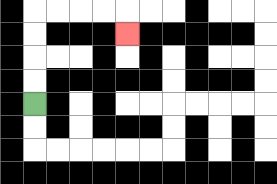{'start': '[1, 4]', 'end': '[5, 1]', 'path_directions': 'U,U,U,U,R,R,R,R,D', 'path_coordinates': '[[1, 4], [1, 3], [1, 2], [1, 1], [1, 0], [2, 0], [3, 0], [4, 0], [5, 0], [5, 1]]'}